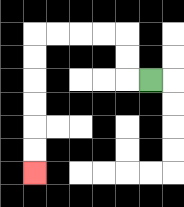{'start': '[6, 3]', 'end': '[1, 7]', 'path_directions': 'L,U,U,L,L,L,L,D,D,D,D,D,D', 'path_coordinates': '[[6, 3], [5, 3], [5, 2], [5, 1], [4, 1], [3, 1], [2, 1], [1, 1], [1, 2], [1, 3], [1, 4], [1, 5], [1, 6], [1, 7]]'}